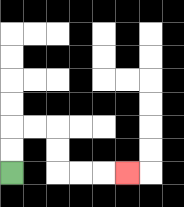{'start': '[0, 7]', 'end': '[5, 7]', 'path_directions': 'U,U,R,R,D,D,R,R,R', 'path_coordinates': '[[0, 7], [0, 6], [0, 5], [1, 5], [2, 5], [2, 6], [2, 7], [3, 7], [4, 7], [5, 7]]'}